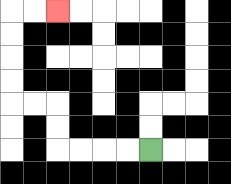{'start': '[6, 6]', 'end': '[2, 0]', 'path_directions': 'L,L,L,L,U,U,L,L,U,U,U,U,R,R', 'path_coordinates': '[[6, 6], [5, 6], [4, 6], [3, 6], [2, 6], [2, 5], [2, 4], [1, 4], [0, 4], [0, 3], [0, 2], [0, 1], [0, 0], [1, 0], [2, 0]]'}